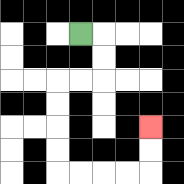{'start': '[3, 1]', 'end': '[6, 5]', 'path_directions': 'R,D,D,L,L,D,D,D,D,R,R,R,R,U,U', 'path_coordinates': '[[3, 1], [4, 1], [4, 2], [4, 3], [3, 3], [2, 3], [2, 4], [2, 5], [2, 6], [2, 7], [3, 7], [4, 7], [5, 7], [6, 7], [6, 6], [6, 5]]'}